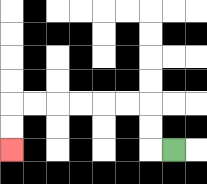{'start': '[7, 6]', 'end': '[0, 6]', 'path_directions': 'L,U,U,L,L,L,L,L,L,D,D', 'path_coordinates': '[[7, 6], [6, 6], [6, 5], [6, 4], [5, 4], [4, 4], [3, 4], [2, 4], [1, 4], [0, 4], [0, 5], [0, 6]]'}